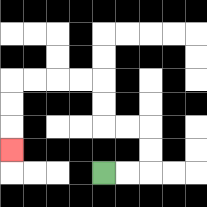{'start': '[4, 7]', 'end': '[0, 6]', 'path_directions': 'R,R,U,U,L,L,U,U,L,L,L,L,D,D,D', 'path_coordinates': '[[4, 7], [5, 7], [6, 7], [6, 6], [6, 5], [5, 5], [4, 5], [4, 4], [4, 3], [3, 3], [2, 3], [1, 3], [0, 3], [0, 4], [0, 5], [0, 6]]'}